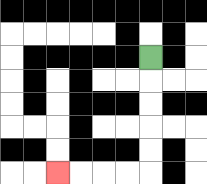{'start': '[6, 2]', 'end': '[2, 7]', 'path_directions': 'D,D,D,D,D,L,L,L,L', 'path_coordinates': '[[6, 2], [6, 3], [6, 4], [6, 5], [6, 6], [6, 7], [5, 7], [4, 7], [3, 7], [2, 7]]'}